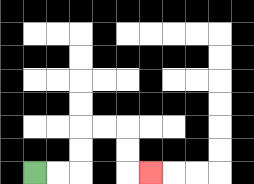{'start': '[1, 7]', 'end': '[6, 7]', 'path_directions': 'R,R,U,U,R,R,D,D,R', 'path_coordinates': '[[1, 7], [2, 7], [3, 7], [3, 6], [3, 5], [4, 5], [5, 5], [5, 6], [5, 7], [6, 7]]'}